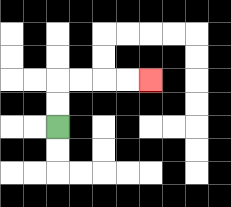{'start': '[2, 5]', 'end': '[6, 3]', 'path_directions': 'U,U,R,R,R,R', 'path_coordinates': '[[2, 5], [2, 4], [2, 3], [3, 3], [4, 3], [5, 3], [6, 3]]'}